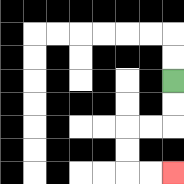{'start': '[7, 3]', 'end': '[7, 7]', 'path_directions': 'D,D,L,L,D,D,R,R', 'path_coordinates': '[[7, 3], [7, 4], [7, 5], [6, 5], [5, 5], [5, 6], [5, 7], [6, 7], [7, 7]]'}